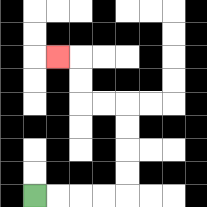{'start': '[1, 8]', 'end': '[2, 2]', 'path_directions': 'R,R,R,R,U,U,U,U,L,L,U,U,L', 'path_coordinates': '[[1, 8], [2, 8], [3, 8], [4, 8], [5, 8], [5, 7], [5, 6], [5, 5], [5, 4], [4, 4], [3, 4], [3, 3], [3, 2], [2, 2]]'}